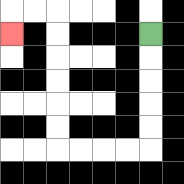{'start': '[6, 1]', 'end': '[0, 1]', 'path_directions': 'D,D,D,D,D,L,L,L,L,U,U,U,U,U,U,L,L,D', 'path_coordinates': '[[6, 1], [6, 2], [6, 3], [6, 4], [6, 5], [6, 6], [5, 6], [4, 6], [3, 6], [2, 6], [2, 5], [2, 4], [2, 3], [2, 2], [2, 1], [2, 0], [1, 0], [0, 0], [0, 1]]'}